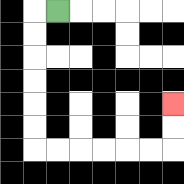{'start': '[2, 0]', 'end': '[7, 4]', 'path_directions': 'L,D,D,D,D,D,D,R,R,R,R,R,R,U,U', 'path_coordinates': '[[2, 0], [1, 0], [1, 1], [1, 2], [1, 3], [1, 4], [1, 5], [1, 6], [2, 6], [3, 6], [4, 6], [5, 6], [6, 6], [7, 6], [7, 5], [7, 4]]'}